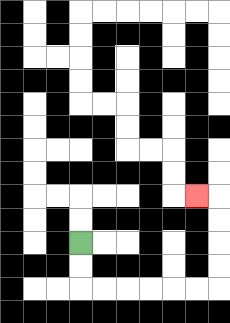{'start': '[3, 10]', 'end': '[8, 8]', 'path_directions': 'D,D,R,R,R,R,R,R,U,U,U,U,L', 'path_coordinates': '[[3, 10], [3, 11], [3, 12], [4, 12], [5, 12], [6, 12], [7, 12], [8, 12], [9, 12], [9, 11], [9, 10], [9, 9], [9, 8], [8, 8]]'}